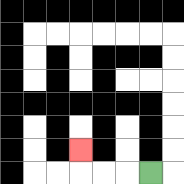{'start': '[6, 7]', 'end': '[3, 6]', 'path_directions': 'L,L,L,U', 'path_coordinates': '[[6, 7], [5, 7], [4, 7], [3, 7], [3, 6]]'}